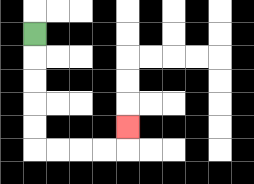{'start': '[1, 1]', 'end': '[5, 5]', 'path_directions': 'D,D,D,D,D,R,R,R,R,U', 'path_coordinates': '[[1, 1], [1, 2], [1, 3], [1, 4], [1, 5], [1, 6], [2, 6], [3, 6], [4, 6], [5, 6], [5, 5]]'}